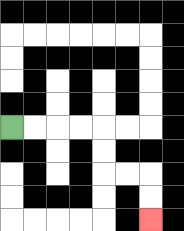{'start': '[0, 5]', 'end': '[6, 9]', 'path_directions': 'R,R,R,R,D,D,R,R,D,D', 'path_coordinates': '[[0, 5], [1, 5], [2, 5], [3, 5], [4, 5], [4, 6], [4, 7], [5, 7], [6, 7], [6, 8], [6, 9]]'}